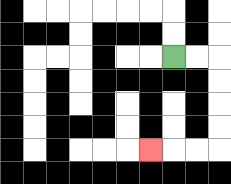{'start': '[7, 2]', 'end': '[6, 6]', 'path_directions': 'R,R,D,D,D,D,L,L,L', 'path_coordinates': '[[7, 2], [8, 2], [9, 2], [9, 3], [9, 4], [9, 5], [9, 6], [8, 6], [7, 6], [6, 6]]'}